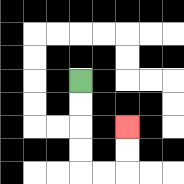{'start': '[3, 3]', 'end': '[5, 5]', 'path_directions': 'D,D,D,D,R,R,U,U', 'path_coordinates': '[[3, 3], [3, 4], [3, 5], [3, 6], [3, 7], [4, 7], [5, 7], [5, 6], [5, 5]]'}